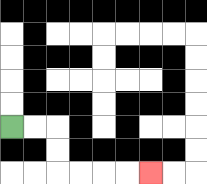{'start': '[0, 5]', 'end': '[6, 7]', 'path_directions': 'R,R,D,D,R,R,R,R', 'path_coordinates': '[[0, 5], [1, 5], [2, 5], [2, 6], [2, 7], [3, 7], [4, 7], [5, 7], [6, 7]]'}